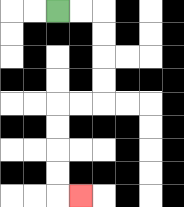{'start': '[2, 0]', 'end': '[3, 8]', 'path_directions': 'R,R,D,D,D,D,L,L,D,D,D,D,R', 'path_coordinates': '[[2, 0], [3, 0], [4, 0], [4, 1], [4, 2], [4, 3], [4, 4], [3, 4], [2, 4], [2, 5], [2, 6], [2, 7], [2, 8], [3, 8]]'}